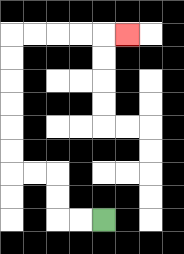{'start': '[4, 9]', 'end': '[5, 1]', 'path_directions': 'L,L,U,U,L,L,U,U,U,U,U,U,R,R,R,R,R', 'path_coordinates': '[[4, 9], [3, 9], [2, 9], [2, 8], [2, 7], [1, 7], [0, 7], [0, 6], [0, 5], [0, 4], [0, 3], [0, 2], [0, 1], [1, 1], [2, 1], [3, 1], [4, 1], [5, 1]]'}